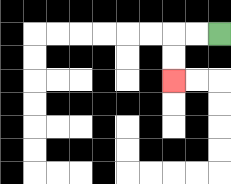{'start': '[9, 1]', 'end': '[7, 3]', 'path_directions': 'L,L,D,D', 'path_coordinates': '[[9, 1], [8, 1], [7, 1], [7, 2], [7, 3]]'}